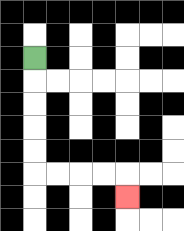{'start': '[1, 2]', 'end': '[5, 8]', 'path_directions': 'D,D,D,D,D,R,R,R,R,D', 'path_coordinates': '[[1, 2], [1, 3], [1, 4], [1, 5], [1, 6], [1, 7], [2, 7], [3, 7], [4, 7], [5, 7], [5, 8]]'}